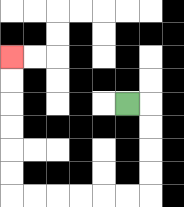{'start': '[5, 4]', 'end': '[0, 2]', 'path_directions': 'R,D,D,D,D,L,L,L,L,L,L,U,U,U,U,U,U', 'path_coordinates': '[[5, 4], [6, 4], [6, 5], [6, 6], [6, 7], [6, 8], [5, 8], [4, 8], [3, 8], [2, 8], [1, 8], [0, 8], [0, 7], [0, 6], [0, 5], [0, 4], [0, 3], [0, 2]]'}